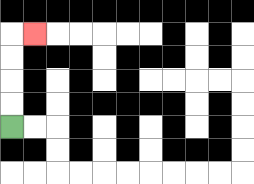{'start': '[0, 5]', 'end': '[1, 1]', 'path_directions': 'U,U,U,U,R', 'path_coordinates': '[[0, 5], [0, 4], [0, 3], [0, 2], [0, 1], [1, 1]]'}